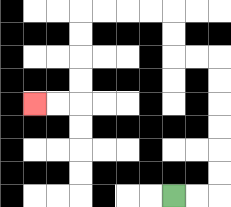{'start': '[7, 8]', 'end': '[1, 4]', 'path_directions': 'R,R,U,U,U,U,U,U,L,L,U,U,L,L,L,L,D,D,D,D,L,L', 'path_coordinates': '[[7, 8], [8, 8], [9, 8], [9, 7], [9, 6], [9, 5], [9, 4], [9, 3], [9, 2], [8, 2], [7, 2], [7, 1], [7, 0], [6, 0], [5, 0], [4, 0], [3, 0], [3, 1], [3, 2], [3, 3], [3, 4], [2, 4], [1, 4]]'}